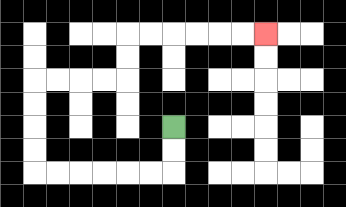{'start': '[7, 5]', 'end': '[11, 1]', 'path_directions': 'D,D,L,L,L,L,L,L,U,U,U,U,R,R,R,R,U,U,R,R,R,R,R,R', 'path_coordinates': '[[7, 5], [7, 6], [7, 7], [6, 7], [5, 7], [4, 7], [3, 7], [2, 7], [1, 7], [1, 6], [1, 5], [1, 4], [1, 3], [2, 3], [3, 3], [4, 3], [5, 3], [5, 2], [5, 1], [6, 1], [7, 1], [8, 1], [9, 1], [10, 1], [11, 1]]'}